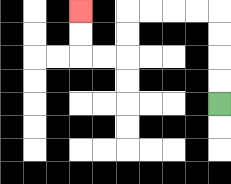{'start': '[9, 4]', 'end': '[3, 0]', 'path_directions': 'U,U,U,U,L,L,L,L,D,D,L,L,U,U', 'path_coordinates': '[[9, 4], [9, 3], [9, 2], [9, 1], [9, 0], [8, 0], [7, 0], [6, 0], [5, 0], [5, 1], [5, 2], [4, 2], [3, 2], [3, 1], [3, 0]]'}